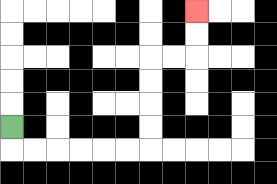{'start': '[0, 5]', 'end': '[8, 0]', 'path_directions': 'D,R,R,R,R,R,R,U,U,U,U,R,R,U,U', 'path_coordinates': '[[0, 5], [0, 6], [1, 6], [2, 6], [3, 6], [4, 6], [5, 6], [6, 6], [6, 5], [6, 4], [6, 3], [6, 2], [7, 2], [8, 2], [8, 1], [8, 0]]'}